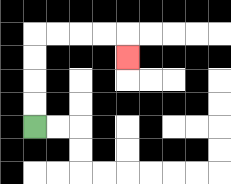{'start': '[1, 5]', 'end': '[5, 2]', 'path_directions': 'U,U,U,U,R,R,R,R,D', 'path_coordinates': '[[1, 5], [1, 4], [1, 3], [1, 2], [1, 1], [2, 1], [3, 1], [4, 1], [5, 1], [5, 2]]'}